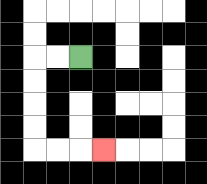{'start': '[3, 2]', 'end': '[4, 6]', 'path_directions': 'L,L,D,D,D,D,R,R,R', 'path_coordinates': '[[3, 2], [2, 2], [1, 2], [1, 3], [1, 4], [1, 5], [1, 6], [2, 6], [3, 6], [4, 6]]'}